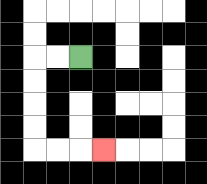{'start': '[3, 2]', 'end': '[4, 6]', 'path_directions': 'L,L,D,D,D,D,R,R,R', 'path_coordinates': '[[3, 2], [2, 2], [1, 2], [1, 3], [1, 4], [1, 5], [1, 6], [2, 6], [3, 6], [4, 6]]'}